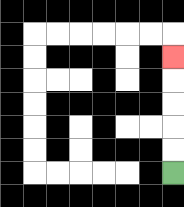{'start': '[7, 7]', 'end': '[7, 2]', 'path_directions': 'U,U,U,U,U', 'path_coordinates': '[[7, 7], [7, 6], [7, 5], [7, 4], [7, 3], [7, 2]]'}